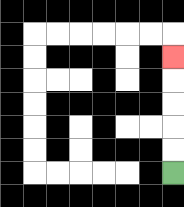{'start': '[7, 7]', 'end': '[7, 2]', 'path_directions': 'U,U,U,U,U', 'path_coordinates': '[[7, 7], [7, 6], [7, 5], [7, 4], [7, 3], [7, 2]]'}